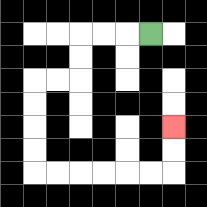{'start': '[6, 1]', 'end': '[7, 5]', 'path_directions': 'L,L,L,D,D,L,L,D,D,D,D,R,R,R,R,R,R,U,U', 'path_coordinates': '[[6, 1], [5, 1], [4, 1], [3, 1], [3, 2], [3, 3], [2, 3], [1, 3], [1, 4], [1, 5], [1, 6], [1, 7], [2, 7], [3, 7], [4, 7], [5, 7], [6, 7], [7, 7], [7, 6], [7, 5]]'}